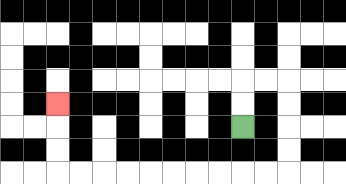{'start': '[10, 5]', 'end': '[2, 4]', 'path_directions': 'U,U,R,R,D,D,D,D,L,L,L,L,L,L,L,L,L,L,U,U,U', 'path_coordinates': '[[10, 5], [10, 4], [10, 3], [11, 3], [12, 3], [12, 4], [12, 5], [12, 6], [12, 7], [11, 7], [10, 7], [9, 7], [8, 7], [7, 7], [6, 7], [5, 7], [4, 7], [3, 7], [2, 7], [2, 6], [2, 5], [2, 4]]'}